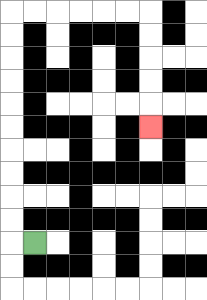{'start': '[1, 10]', 'end': '[6, 5]', 'path_directions': 'L,U,U,U,U,U,U,U,U,U,U,R,R,R,R,R,R,D,D,D,D,D', 'path_coordinates': '[[1, 10], [0, 10], [0, 9], [0, 8], [0, 7], [0, 6], [0, 5], [0, 4], [0, 3], [0, 2], [0, 1], [0, 0], [1, 0], [2, 0], [3, 0], [4, 0], [5, 0], [6, 0], [6, 1], [6, 2], [6, 3], [6, 4], [6, 5]]'}